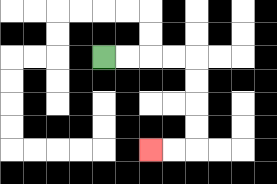{'start': '[4, 2]', 'end': '[6, 6]', 'path_directions': 'R,R,R,R,D,D,D,D,L,L', 'path_coordinates': '[[4, 2], [5, 2], [6, 2], [7, 2], [8, 2], [8, 3], [8, 4], [8, 5], [8, 6], [7, 6], [6, 6]]'}